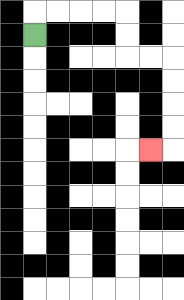{'start': '[1, 1]', 'end': '[6, 6]', 'path_directions': 'U,R,R,R,R,D,D,R,R,D,D,D,D,L', 'path_coordinates': '[[1, 1], [1, 0], [2, 0], [3, 0], [4, 0], [5, 0], [5, 1], [5, 2], [6, 2], [7, 2], [7, 3], [7, 4], [7, 5], [7, 6], [6, 6]]'}